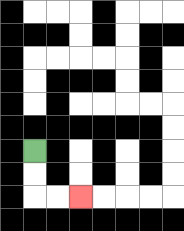{'start': '[1, 6]', 'end': '[3, 8]', 'path_directions': 'D,D,R,R', 'path_coordinates': '[[1, 6], [1, 7], [1, 8], [2, 8], [3, 8]]'}